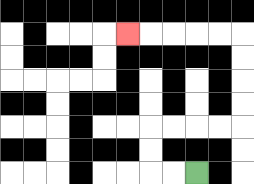{'start': '[8, 7]', 'end': '[5, 1]', 'path_directions': 'L,L,U,U,R,R,R,R,U,U,U,U,L,L,L,L,L', 'path_coordinates': '[[8, 7], [7, 7], [6, 7], [6, 6], [6, 5], [7, 5], [8, 5], [9, 5], [10, 5], [10, 4], [10, 3], [10, 2], [10, 1], [9, 1], [8, 1], [7, 1], [6, 1], [5, 1]]'}